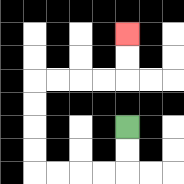{'start': '[5, 5]', 'end': '[5, 1]', 'path_directions': 'D,D,L,L,L,L,U,U,U,U,R,R,R,R,U,U', 'path_coordinates': '[[5, 5], [5, 6], [5, 7], [4, 7], [3, 7], [2, 7], [1, 7], [1, 6], [1, 5], [1, 4], [1, 3], [2, 3], [3, 3], [4, 3], [5, 3], [5, 2], [5, 1]]'}